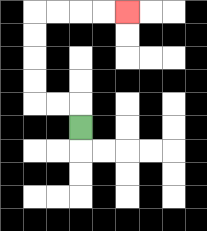{'start': '[3, 5]', 'end': '[5, 0]', 'path_directions': 'U,L,L,U,U,U,U,R,R,R,R', 'path_coordinates': '[[3, 5], [3, 4], [2, 4], [1, 4], [1, 3], [1, 2], [1, 1], [1, 0], [2, 0], [3, 0], [4, 0], [5, 0]]'}